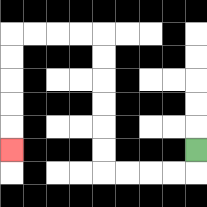{'start': '[8, 6]', 'end': '[0, 6]', 'path_directions': 'D,L,L,L,L,U,U,U,U,U,U,L,L,L,L,D,D,D,D,D', 'path_coordinates': '[[8, 6], [8, 7], [7, 7], [6, 7], [5, 7], [4, 7], [4, 6], [4, 5], [4, 4], [4, 3], [4, 2], [4, 1], [3, 1], [2, 1], [1, 1], [0, 1], [0, 2], [0, 3], [0, 4], [0, 5], [0, 6]]'}